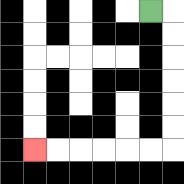{'start': '[6, 0]', 'end': '[1, 6]', 'path_directions': 'R,D,D,D,D,D,D,L,L,L,L,L,L', 'path_coordinates': '[[6, 0], [7, 0], [7, 1], [7, 2], [7, 3], [7, 4], [7, 5], [7, 6], [6, 6], [5, 6], [4, 6], [3, 6], [2, 6], [1, 6]]'}